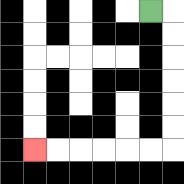{'start': '[6, 0]', 'end': '[1, 6]', 'path_directions': 'R,D,D,D,D,D,D,L,L,L,L,L,L', 'path_coordinates': '[[6, 0], [7, 0], [7, 1], [7, 2], [7, 3], [7, 4], [7, 5], [7, 6], [6, 6], [5, 6], [4, 6], [3, 6], [2, 6], [1, 6]]'}